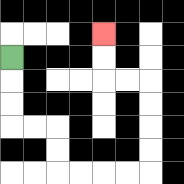{'start': '[0, 2]', 'end': '[4, 1]', 'path_directions': 'D,D,D,R,R,D,D,R,R,R,R,U,U,U,U,L,L,U,U', 'path_coordinates': '[[0, 2], [0, 3], [0, 4], [0, 5], [1, 5], [2, 5], [2, 6], [2, 7], [3, 7], [4, 7], [5, 7], [6, 7], [6, 6], [6, 5], [6, 4], [6, 3], [5, 3], [4, 3], [4, 2], [4, 1]]'}